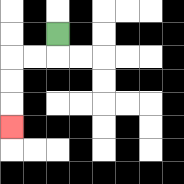{'start': '[2, 1]', 'end': '[0, 5]', 'path_directions': 'D,L,L,D,D,D', 'path_coordinates': '[[2, 1], [2, 2], [1, 2], [0, 2], [0, 3], [0, 4], [0, 5]]'}